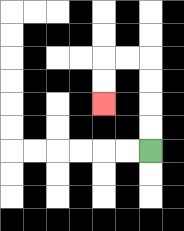{'start': '[6, 6]', 'end': '[4, 4]', 'path_directions': 'U,U,U,U,L,L,D,D', 'path_coordinates': '[[6, 6], [6, 5], [6, 4], [6, 3], [6, 2], [5, 2], [4, 2], [4, 3], [4, 4]]'}